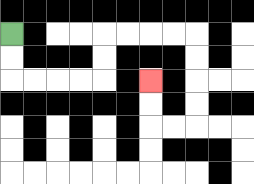{'start': '[0, 1]', 'end': '[6, 3]', 'path_directions': 'D,D,R,R,R,R,U,U,R,R,R,R,D,D,D,D,L,L,U,U', 'path_coordinates': '[[0, 1], [0, 2], [0, 3], [1, 3], [2, 3], [3, 3], [4, 3], [4, 2], [4, 1], [5, 1], [6, 1], [7, 1], [8, 1], [8, 2], [8, 3], [8, 4], [8, 5], [7, 5], [6, 5], [6, 4], [6, 3]]'}